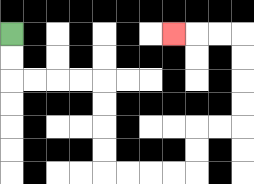{'start': '[0, 1]', 'end': '[7, 1]', 'path_directions': 'D,D,R,R,R,R,D,D,D,D,R,R,R,R,U,U,R,R,U,U,U,U,L,L,L', 'path_coordinates': '[[0, 1], [0, 2], [0, 3], [1, 3], [2, 3], [3, 3], [4, 3], [4, 4], [4, 5], [4, 6], [4, 7], [5, 7], [6, 7], [7, 7], [8, 7], [8, 6], [8, 5], [9, 5], [10, 5], [10, 4], [10, 3], [10, 2], [10, 1], [9, 1], [8, 1], [7, 1]]'}